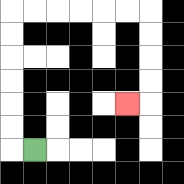{'start': '[1, 6]', 'end': '[5, 4]', 'path_directions': 'L,U,U,U,U,U,U,R,R,R,R,R,R,D,D,D,D,L', 'path_coordinates': '[[1, 6], [0, 6], [0, 5], [0, 4], [0, 3], [0, 2], [0, 1], [0, 0], [1, 0], [2, 0], [3, 0], [4, 0], [5, 0], [6, 0], [6, 1], [6, 2], [6, 3], [6, 4], [5, 4]]'}